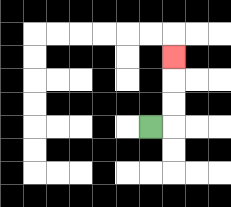{'start': '[6, 5]', 'end': '[7, 2]', 'path_directions': 'R,U,U,U', 'path_coordinates': '[[6, 5], [7, 5], [7, 4], [7, 3], [7, 2]]'}